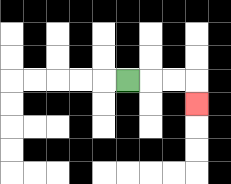{'start': '[5, 3]', 'end': '[8, 4]', 'path_directions': 'R,R,R,D', 'path_coordinates': '[[5, 3], [6, 3], [7, 3], [8, 3], [8, 4]]'}